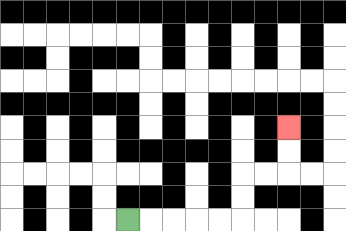{'start': '[5, 9]', 'end': '[12, 5]', 'path_directions': 'R,R,R,R,R,U,U,R,R,U,U', 'path_coordinates': '[[5, 9], [6, 9], [7, 9], [8, 9], [9, 9], [10, 9], [10, 8], [10, 7], [11, 7], [12, 7], [12, 6], [12, 5]]'}